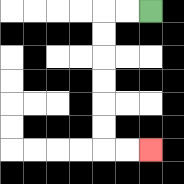{'start': '[6, 0]', 'end': '[6, 6]', 'path_directions': 'L,L,D,D,D,D,D,D,R,R', 'path_coordinates': '[[6, 0], [5, 0], [4, 0], [4, 1], [4, 2], [4, 3], [4, 4], [4, 5], [4, 6], [5, 6], [6, 6]]'}